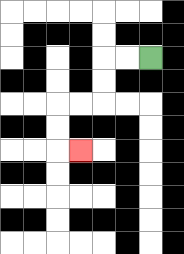{'start': '[6, 2]', 'end': '[3, 6]', 'path_directions': 'L,L,D,D,L,L,D,D,R', 'path_coordinates': '[[6, 2], [5, 2], [4, 2], [4, 3], [4, 4], [3, 4], [2, 4], [2, 5], [2, 6], [3, 6]]'}